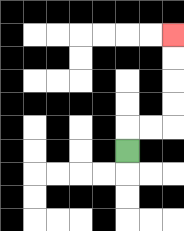{'start': '[5, 6]', 'end': '[7, 1]', 'path_directions': 'U,R,R,U,U,U,U', 'path_coordinates': '[[5, 6], [5, 5], [6, 5], [7, 5], [7, 4], [7, 3], [7, 2], [7, 1]]'}